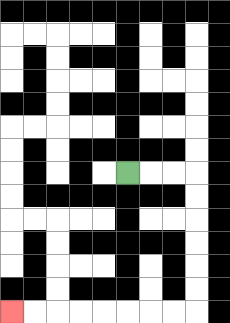{'start': '[5, 7]', 'end': '[0, 13]', 'path_directions': 'R,R,R,D,D,D,D,D,D,L,L,L,L,L,L,L,L', 'path_coordinates': '[[5, 7], [6, 7], [7, 7], [8, 7], [8, 8], [8, 9], [8, 10], [8, 11], [8, 12], [8, 13], [7, 13], [6, 13], [5, 13], [4, 13], [3, 13], [2, 13], [1, 13], [0, 13]]'}